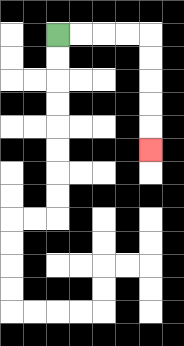{'start': '[2, 1]', 'end': '[6, 6]', 'path_directions': 'R,R,R,R,D,D,D,D,D', 'path_coordinates': '[[2, 1], [3, 1], [4, 1], [5, 1], [6, 1], [6, 2], [6, 3], [6, 4], [6, 5], [6, 6]]'}